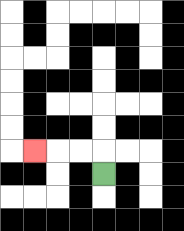{'start': '[4, 7]', 'end': '[1, 6]', 'path_directions': 'U,L,L,L', 'path_coordinates': '[[4, 7], [4, 6], [3, 6], [2, 6], [1, 6]]'}